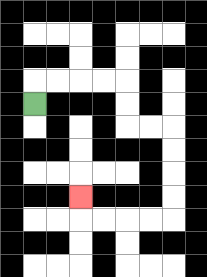{'start': '[1, 4]', 'end': '[3, 8]', 'path_directions': 'U,R,R,R,R,D,D,R,R,D,D,D,D,L,L,L,L,U', 'path_coordinates': '[[1, 4], [1, 3], [2, 3], [3, 3], [4, 3], [5, 3], [5, 4], [5, 5], [6, 5], [7, 5], [7, 6], [7, 7], [7, 8], [7, 9], [6, 9], [5, 9], [4, 9], [3, 9], [3, 8]]'}